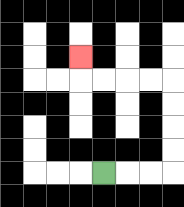{'start': '[4, 7]', 'end': '[3, 2]', 'path_directions': 'R,R,R,U,U,U,U,L,L,L,L,U', 'path_coordinates': '[[4, 7], [5, 7], [6, 7], [7, 7], [7, 6], [7, 5], [7, 4], [7, 3], [6, 3], [5, 3], [4, 3], [3, 3], [3, 2]]'}